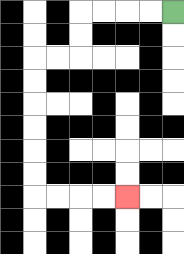{'start': '[7, 0]', 'end': '[5, 8]', 'path_directions': 'L,L,L,L,D,D,L,L,D,D,D,D,D,D,R,R,R,R', 'path_coordinates': '[[7, 0], [6, 0], [5, 0], [4, 0], [3, 0], [3, 1], [3, 2], [2, 2], [1, 2], [1, 3], [1, 4], [1, 5], [1, 6], [1, 7], [1, 8], [2, 8], [3, 8], [4, 8], [5, 8]]'}